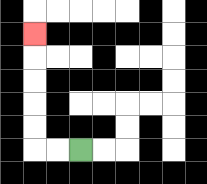{'start': '[3, 6]', 'end': '[1, 1]', 'path_directions': 'L,L,U,U,U,U,U', 'path_coordinates': '[[3, 6], [2, 6], [1, 6], [1, 5], [1, 4], [1, 3], [1, 2], [1, 1]]'}